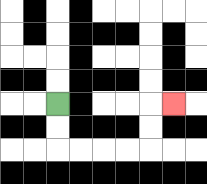{'start': '[2, 4]', 'end': '[7, 4]', 'path_directions': 'D,D,R,R,R,R,U,U,R', 'path_coordinates': '[[2, 4], [2, 5], [2, 6], [3, 6], [4, 6], [5, 6], [6, 6], [6, 5], [6, 4], [7, 4]]'}